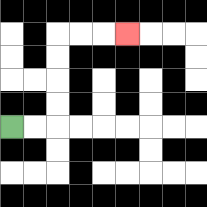{'start': '[0, 5]', 'end': '[5, 1]', 'path_directions': 'R,R,U,U,U,U,R,R,R', 'path_coordinates': '[[0, 5], [1, 5], [2, 5], [2, 4], [2, 3], [2, 2], [2, 1], [3, 1], [4, 1], [5, 1]]'}